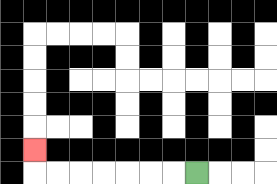{'start': '[8, 7]', 'end': '[1, 6]', 'path_directions': 'L,L,L,L,L,L,L,U', 'path_coordinates': '[[8, 7], [7, 7], [6, 7], [5, 7], [4, 7], [3, 7], [2, 7], [1, 7], [1, 6]]'}